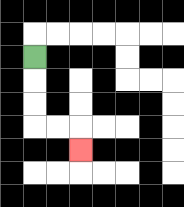{'start': '[1, 2]', 'end': '[3, 6]', 'path_directions': 'D,D,D,R,R,D', 'path_coordinates': '[[1, 2], [1, 3], [1, 4], [1, 5], [2, 5], [3, 5], [3, 6]]'}